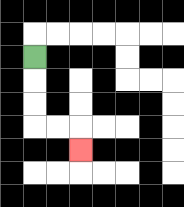{'start': '[1, 2]', 'end': '[3, 6]', 'path_directions': 'D,D,D,R,R,D', 'path_coordinates': '[[1, 2], [1, 3], [1, 4], [1, 5], [2, 5], [3, 5], [3, 6]]'}